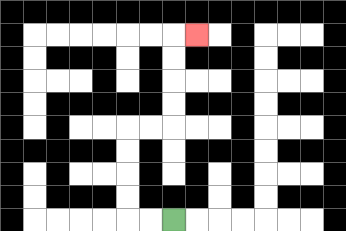{'start': '[7, 9]', 'end': '[8, 1]', 'path_directions': 'L,L,U,U,U,U,R,R,U,U,U,U,R', 'path_coordinates': '[[7, 9], [6, 9], [5, 9], [5, 8], [5, 7], [5, 6], [5, 5], [6, 5], [7, 5], [7, 4], [7, 3], [7, 2], [7, 1], [8, 1]]'}